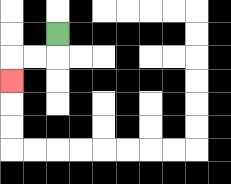{'start': '[2, 1]', 'end': '[0, 3]', 'path_directions': 'D,L,L,D', 'path_coordinates': '[[2, 1], [2, 2], [1, 2], [0, 2], [0, 3]]'}